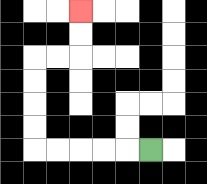{'start': '[6, 6]', 'end': '[3, 0]', 'path_directions': 'L,L,L,L,L,U,U,U,U,R,R,U,U', 'path_coordinates': '[[6, 6], [5, 6], [4, 6], [3, 6], [2, 6], [1, 6], [1, 5], [1, 4], [1, 3], [1, 2], [2, 2], [3, 2], [3, 1], [3, 0]]'}